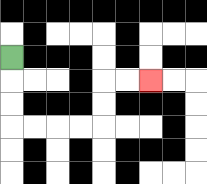{'start': '[0, 2]', 'end': '[6, 3]', 'path_directions': 'D,D,D,R,R,R,R,U,U,R,R', 'path_coordinates': '[[0, 2], [0, 3], [0, 4], [0, 5], [1, 5], [2, 5], [3, 5], [4, 5], [4, 4], [4, 3], [5, 3], [6, 3]]'}